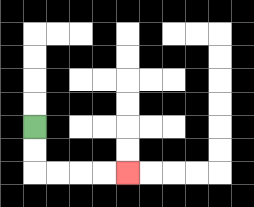{'start': '[1, 5]', 'end': '[5, 7]', 'path_directions': 'D,D,R,R,R,R', 'path_coordinates': '[[1, 5], [1, 6], [1, 7], [2, 7], [3, 7], [4, 7], [5, 7]]'}